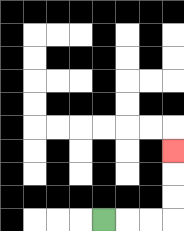{'start': '[4, 9]', 'end': '[7, 6]', 'path_directions': 'R,R,R,U,U,U', 'path_coordinates': '[[4, 9], [5, 9], [6, 9], [7, 9], [7, 8], [7, 7], [7, 6]]'}